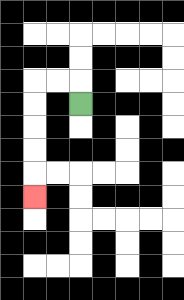{'start': '[3, 4]', 'end': '[1, 8]', 'path_directions': 'U,L,L,D,D,D,D,D', 'path_coordinates': '[[3, 4], [3, 3], [2, 3], [1, 3], [1, 4], [1, 5], [1, 6], [1, 7], [1, 8]]'}